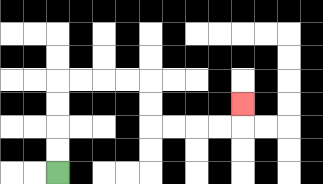{'start': '[2, 7]', 'end': '[10, 4]', 'path_directions': 'U,U,U,U,R,R,R,R,D,D,R,R,R,R,U', 'path_coordinates': '[[2, 7], [2, 6], [2, 5], [2, 4], [2, 3], [3, 3], [4, 3], [5, 3], [6, 3], [6, 4], [6, 5], [7, 5], [8, 5], [9, 5], [10, 5], [10, 4]]'}